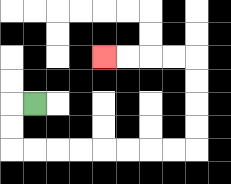{'start': '[1, 4]', 'end': '[4, 2]', 'path_directions': 'L,D,D,R,R,R,R,R,R,R,R,U,U,U,U,L,L,L,L', 'path_coordinates': '[[1, 4], [0, 4], [0, 5], [0, 6], [1, 6], [2, 6], [3, 6], [4, 6], [5, 6], [6, 6], [7, 6], [8, 6], [8, 5], [8, 4], [8, 3], [8, 2], [7, 2], [6, 2], [5, 2], [4, 2]]'}